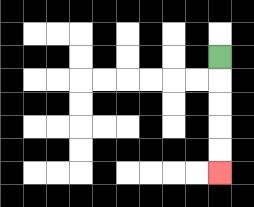{'start': '[9, 2]', 'end': '[9, 7]', 'path_directions': 'D,D,D,D,D', 'path_coordinates': '[[9, 2], [9, 3], [9, 4], [9, 5], [9, 6], [9, 7]]'}